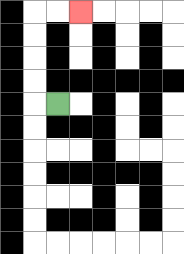{'start': '[2, 4]', 'end': '[3, 0]', 'path_directions': 'L,U,U,U,U,R,R', 'path_coordinates': '[[2, 4], [1, 4], [1, 3], [1, 2], [1, 1], [1, 0], [2, 0], [3, 0]]'}